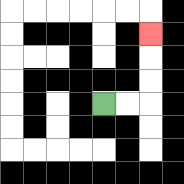{'start': '[4, 4]', 'end': '[6, 1]', 'path_directions': 'R,R,U,U,U', 'path_coordinates': '[[4, 4], [5, 4], [6, 4], [6, 3], [6, 2], [6, 1]]'}